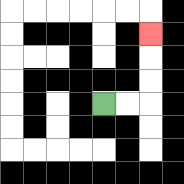{'start': '[4, 4]', 'end': '[6, 1]', 'path_directions': 'R,R,U,U,U', 'path_coordinates': '[[4, 4], [5, 4], [6, 4], [6, 3], [6, 2], [6, 1]]'}